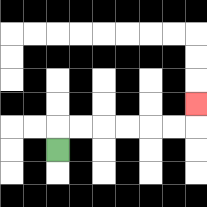{'start': '[2, 6]', 'end': '[8, 4]', 'path_directions': 'U,R,R,R,R,R,R,U', 'path_coordinates': '[[2, 6], [2, 5], [3, 5], [4, 5], [5, 5], [6, 5], [7, 5], [8, 5], [8, 4]]'}